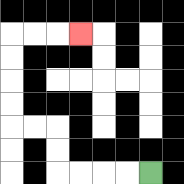{'start': '[6, 7]', 'end': '[3, 1]', 'path_directions': 'L,L,L,L,U,U,L,L,U,U,U,U,R,R,R', 'path_coordinates': '[[6, 7], [5, 7], [4, 7], [3, 7], [2, 7], [2, 6], [2, 5], [1, 5], [0, 5], [0, 4], [0, 3], [0, 2], [0, 1], [1, 1], [2, 1], [3, 1]]'}